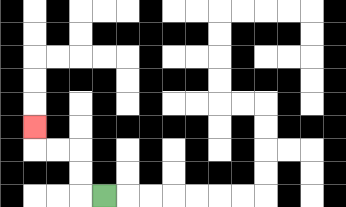{'start': '[4, 8]', 'end': '[1, 5]', 'path_directions': 'L,U,U,L,L,U', 'path_coordinates': '[[4, 8], [3, 8], [3, 7], [3, 6], [2, 6], [1, 6], [1, 5]]'}